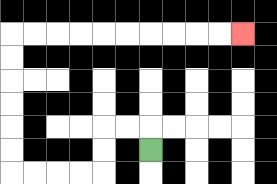{'start': '[6, 6]', 'end': '[10, 1]', 'path_directions': 'U,L,L,D,D,L,L,L,L,U,U,U,U,U,U,R,R,R,R,R,R,R,R,R,R', 'path_coordinates': '[[6, 6], [6, 5], [5, 5], [4, 5], [4, 6], [4, 7], [3, 7], [2, 7], [1, 7], [0, 7], [0, 6], [0, 5], [0, 4], [0, 3], [0, 2], [0, 1], [1, 1], [2, 1], [3, 1], [4, 1], [5, 1], [6, 1], [7, 1], [8, 1], [9, 1], [10, 1]]'}